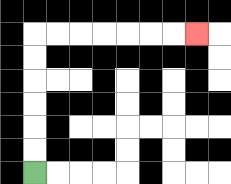{'start': '[1, 7]', 'end': '[8, 1]', 'path_directions': 'U,U,U,U,U,U,R,R,R,R,R,R,R', 'path_coordinates': '[[1, 7], [1, 6], [1, 5], [1, 4], [1, 3], [1, 2], [1, 1], [2, 1], [3, 1], [4, 1], [5, 1], [6, 1], [7, 1], [8, 1]]'}